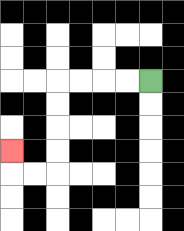{'start': '[6, 3]', 'end': '[0, 6]', 'path_directions': 'L,L,L,L,D,D,D,D,L,L,U', 'path_coordinates': '[[6, 3], [5, 3], [4, 3], [3, 3], [2, 3], [2, 4], [2, 5], [2, 6], [2, 7], [1, 7], [0, 7], [0, 6]]'}